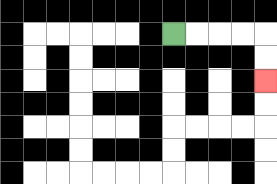{'start': '[7, 1]', 'end': '[11, 3]', 'path_directions': 'R,R,R,R,D,D', 'path_coordinates': '[[7, 1], [8, 1], [9, 1], [10, 1], [11, 1], [11, 2], [11, 3]]'}